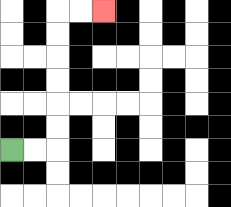{'start': '[0, 6]', 'end': '[4, 0]', 'path_directions': 'R,R,U,U,U,U,U,U,R,R', 'path_coordinates': '[[0, 6], [1, 6], [2, 6], [2, 5], [2, 4], [2, 3], [2, 2], [2, 1], [2, 0], [3, 0], [4, 0]]'}